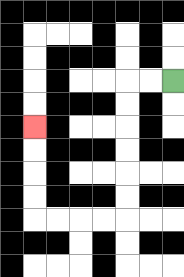{'start': '[7, 3]', 'end': '[1, 5]', 'path_directions': 'L,L,D,D,D,D,D,D,L,L,L,L,U,U,U,U', 'path_coordinates': '[[7, 3], [6, 3], [5, 3], [5, 4], [5, 5], [5, 6], [5, 7], [5, 8], [5, 9], [4, 9], [3, 9], [2, 9], [1, 9], [1, 8], [1, 7], [1, 6], [1, 5]]'}